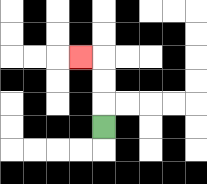{'start': '[4, 5]', 'end': '[3, 2]', 'path_directions': 'U,U,U,L', 'path_coordinates': '[[4, 5], [4, 4], [4, 3], [4, 2], [3, 2]]'}